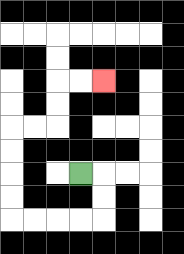{'start': '[3, 7]', 'end': '[4, 3]', 'path_directions': 'R,D,D,L,L,L,L,U,U,U,U,R,R,U,U,R,R', 'path_coordinates': '[[3, 7], [4, 7], [4, 8], [4, 9], [3, 9], [2, 9], [1, 9], [0, 9], [0, 8], [0, 7], [0, 6], [0, 5], [1, 5], [2, 5], [2, 4], [2, 3], [3, 3], [4, 3]]'}